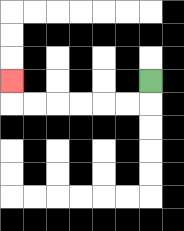{'start': '[6, 3]', 'end': '[0, 3]', 'path_directions': 'D,L,L,L,L,L,L,U', 'path_coordinates': '[[6, 3], [6, 4], [5, 4], [4, 4], [3, 4], [2, 4], [1, 4], [0, 4], [0, 3]]'}